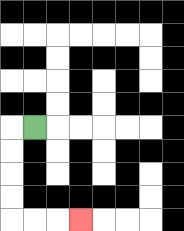{'start': '[1, 5]', 'end': '[3, 9]', 'path_directions': 'L,D,D,D,D,R,R,R', 'path_coordinates': '[[1, 5], [0, 5], [0, 6], [0, 7], [0, 8], [0, 9], [1, 9], [2, 9], [3, 9]]'}